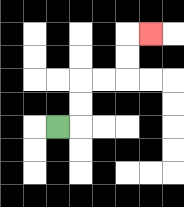{'start': '[2, 5]', 'end': '[6, 1]', 'path_directions': 'R,U,U,R,R,U,U,R', 'path_coordinates': '[[2, 5], [3, 5], [3, 4], [3, 3], [4, 3], [5, 3], [5, 2], [5, 1], [6, 1]]'}